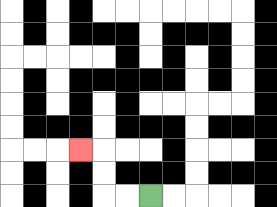{'start': '[6, 8]', 'end': '[3, 6]', 'path_directions': 'L,L,U,U,L', 'path_coordinates': '[[6, 8], [5, 8], [4, 8], [4, 7], [4, 6], [3, 6]]'}